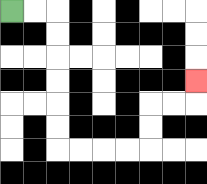{'start': '[0, 0]', 'end': '[8, 3]', 'path_directions': 'R,R,D,D,D,D,D,D,R,R,R,R,U,U,R,R,U', 'path_coordinates': '[[0, 0], [1, 0], [2, 0], [2, 1], [2, 2], [2, 3], [2, 4], [2, 5], [2, 6], [3, 6], [4, 6], [5, 6], [6, 6], [6, 5], [6, 4], [7, 4], [8, 4], [8, 3]]'}